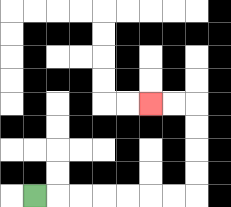{'start': '[1, 8]', 'end': '[6, 4]', 'path_directions': 'R,R,R,R,R,R,R,U,U,U,U,L,L', 'path_coordinates': '[[1, 8], [2, 8], [3, 8], [4, 8], [5, 8], [6, 8], [7, 8], [8, 8], [8, 7], [8, 6], [8, 5], [8, 4], [7, 4], [6, 4]]'}